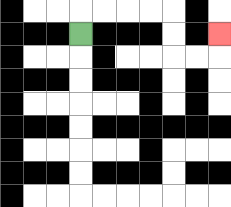{'start': '[3, 1]', 'end': '[9, 1]', 'path_directions': 'U,R,R,R,R,D,D,R,R,U', 'path_coordinates': '[[3, 1], [3, 0], [4, 0], [5, 0], [6, 0], [7, 0], [7, 1], [7, 2], [8, 2], [9, 2], [9, 1]]'}